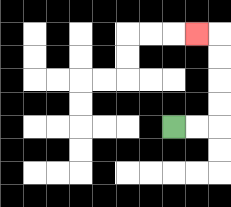{'start': '[7, 5]', 'end': '[8, 1]', 'path_directions': 'R,R,U,U,U,U,L', 'path_coordinates': '[[7, 5], [8, 5], [9, 5], [9, 4], [9, 3], [9, 2], [9, 1], [8, 1]]'}